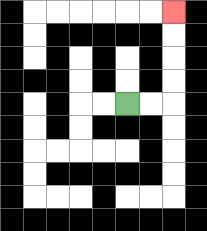{'start': '[5, 4]', 'end': '[7, 0]', 'path_directions': 'R,R,U,U,U,U', 'path_coordinates': '[[5, 4], [6, 4], [7, 4], [7, 3], [7, 2], [7, 1], [7, 0]]'}